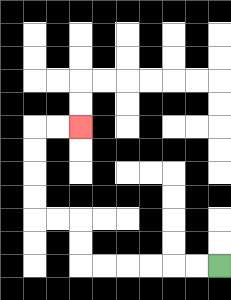{'start': '[9, 11]', 'end': '[3, 5]', 'path_directions': 'L,L,L,L,L,L,U,U,L,L,U,U,U,U,R,R', 'path_coordinates': '[[9, 11], [8, 11], [7, 11], [6, 11], [5, 11], [4, 11], [3, 11], [3, 10], [3, 9], [2, 9], [1, 9], [1, 8], [1, 7], [1, 6], [1, 5], [2, 5], [3, 5]]'}